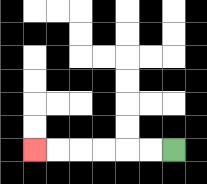{'start': '[7, 6]', 'end': '[1, 6]', 'path_directions': 'L,L,L,L,L,L', 'path_coordinates': '[[7, 6], [6, 6], [5, 6], [4, 6], [3, 6], [2, 6], [1, 6]]'}